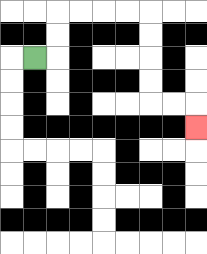{'start': '[1, 2]', 'end': '[8, 5]', 'path_directions': 'R,U,U,R,R,R,R,D,D,D,D,R,R,D', 'path_coordinates': '[[1, 2], [2, 2], [2, 1], [2, 0], [3, 0], [4, 0], [5, 0], [6, 0], [6, 1], [6, 2], [6, 3], [6, 4], [7, 4], [8, 4], [8, 5]]'}